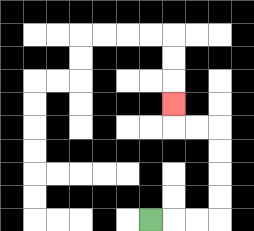{'start': '[6, 9]', 'end': '[7, 4]', 'path_directions': 'R,R,R,U,U,U,U,L,L,U', 'path_coordinates': '[[6, 9], [7, 9], [8, 9], [9, 9], [9, 8], [9, 7], [9, 6], [9, 5], [8, 5], [7, 5], [7, 4]]'}